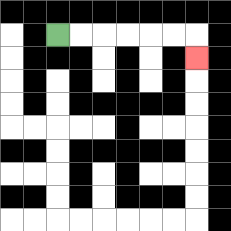{'start': '[2, 1]', 'end': '[8, 2]', 'path_directions': 'R,R,R,R,R,R,D', 'path_coordinates': '[[2, 1], [3, 1], [4, 1], [5, 1], [6, 1], [7, 1], [8, 1], [8, 2]]'}